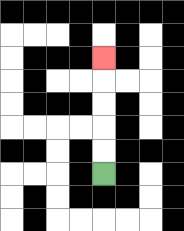{'start': '[4, 7]', 'end': '[4, 2]', 'path_directions': 'U,U,U,U,U', 'path_coordinates': '[[4, 7], [4, 6], [4, 5], [4, 4], [4, 3], [4, 2]]'}